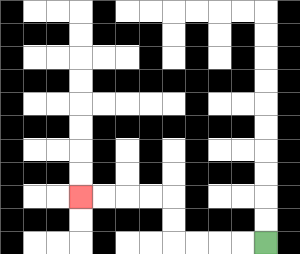{'start': '[11, 10]', 'end': '[3, 8]', 'path_directions': 'L,L,L,L,U,U,L,L,L,L', 'path_coordinates': '[[11, 10], [10, 10], [9, 10], [8, 10], [7, 10], [7, 9], [7, 8], [6, 8], [5, 8], [4, 8], [3, 8]]'}